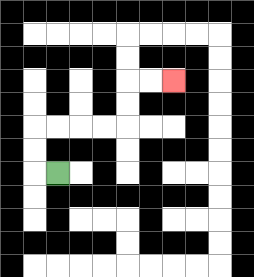{'start': '[2, 7]', 'end': '[7, 3]', 'path_directions': 'L,U,U,R,R,R,R,U,U,R,R', 'path_coordinates': '[[2, 7], [1, 7], [1, 6], [1, 5], [2, 5], [3, 5], [4, 5], [5, 5], [5, 4], [5, 3], [6, 3], [7, 3]]'}